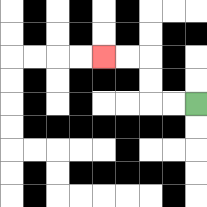{'start': '[8, 4]', 'end': '[4, 2]', 'path_directions': 'L,L,U,U,L,L', 'path_coordinates': '[[8, 4], [7, 4], [6, 4], [6, 3], [6, 2], [5, 2], [4, 2]]'}